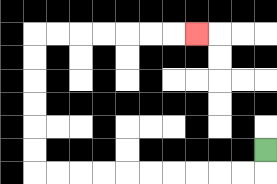{'start': '[11, 6]', 'end': '[8, 1]', 'path_directions': 'D,L,L,L,L,L,L,L,L,L,L,U,U,U,U,U,U,R,R,R,R,R,R,R', 'path_coordinates': '[[11, 6], [11, 7], [10, 7], [9, 7], [8, 7], [7, 7], [6, 7], [5, 7], [4, 7], [3, 7], [2, 7], [1, 7], [1, 6], [1, 5], [1, 4], [1, 3], [1, 2], [1, 1], [2, 1], [3, 1], [4, 1], [5, 1], [6, 1], [7, 1], [8, 1]]'}